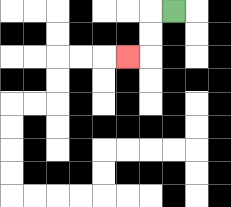{'start': '[7, 0]', 'end': '[5, 2]', 'path_directions': 'L,D,D,L', 'path_coordinates': '[[7, 0], [6, 0], [6, 1], [6, 2], [5, 2]]'}